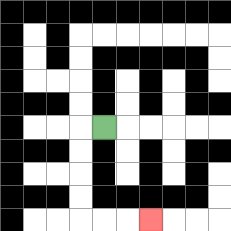{'start': '[4, 5]', 'end': '[6, 9]', 'path_directions': 'L,D,D,D,D,R,R,R', 'path_coordinates': '[[4, 5], [3, 5], [3, 6], [3, 7], [3, 8], [3, 9], [4, 9], [5, 9], [6, 9]]'}